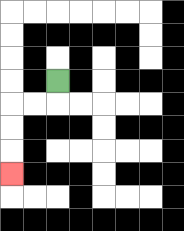{'start': '[2, 3]', 'end': '[0, 7]', 'path_directions': 'D,L,L,D,D,D', 'path_coordinates': '[[2, 3], [2, 4], [1, 4], [0, 4], [0, 5], [0, 6], [0, 7]]'}